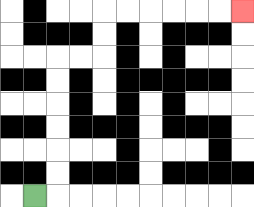{'start': '[1, 8]', 'end': '[10, 0]', 'path_directions': 'R,U,U,U,U,U,U,R,R,U,U,R,R,R,R,R,R', 'path_coordinates': '[[1, 8], [2, 8], [2, 7], [2, 6], [2, 5], [2, 4], [2, 3], [2, 2], [3, 2], [4, 2], [4, 1], [4, 0], [5, 0], [6, 0], [7, 0], [8, 0], [9, 0], [10, 0]]'}